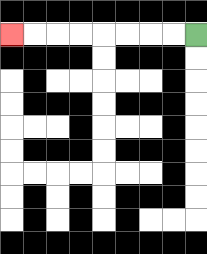{'start': '[8, 1]', 'end': '[0, 1]', 'path_directions': 'L,L,L,L,L,L,L,L', 'path_coordinates': '[[8, 1], [7, 1], [6, 1], [5, 1], [4, 1], [3, 1], [2, 1], [1, 1], [0, 1]]'}